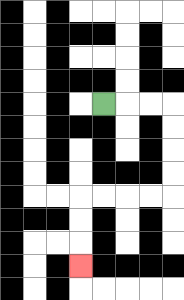{'start': '[4, 4]', 'end': '[3, 11]', 'path_directions': 'R,R,R,D,D,D,D,L,L,L,L,D,D,D', 'path_coordinates': '[[4, 4], [5, 4], [6, 4], [7, 4], [7, 5], [7, 6], [7, 7], [7, 8], [6, 8], [5, 8], [4, 8], [3, 8], [3, 9], [3, 10], [3, 11]]'}